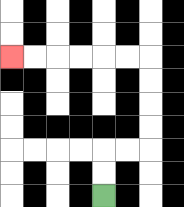{'start': '[4, 8]', 'end': '[0, 2]', 'path_directions': 'U,U,R,R,U,U,U,U,L,L,L,L,L,L', 'path_coordinates': '[[4, 8], [4, 7], [4, 6], [5, 6], [6, 6], [6, 5], [6, 4], [6, 3], [6, 2], [5, 2], [4, 2], [3, 2], [2, 2], [1, 2], [0, 2]]'}